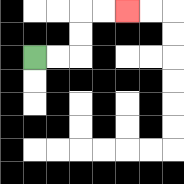{'start': '[1, 2]', 'end': '[5, 0]', 'path_directions': 'R,R,U,U,R,R', 'path_coordinates': '[[1, 2], [2, 2], [3, 2], [3, 1], [3, 0], [4, 0], [5, 0]]'}